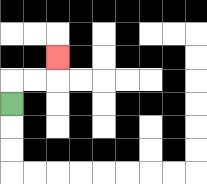{'start': '[0, 4]', 'end': '[2, 2]', 'path_directions': 'U,R,R,U', 'path_coordinates': '[[0, 4], [0, 3], [1, 3], [2, 3], [2, 2]]'}